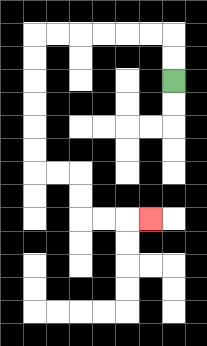{'start': '[7, 3]', 'end': '[6, 9]', 'path_directions': 'U,U,L,L,L,L,L,L,D,D,D,D,D,D,R,R,D,D,R,R,R', 'path_coordinates': '[[7, 3], [7, 2], [7, 1], [6, 1], [5, 1], [4, 1], [3, 1], [2, 1], [1, 1], [1, 2], [1, 3], [1, 4], [1, 5], [1, 6], [1, 7], [2, 7], [3, 7], [3, 8], [3, 9], [4, 9], [5, 9], [6, 9]]'}